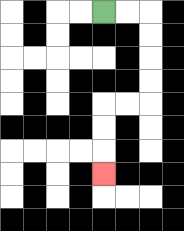{'start': '[4, 0]', 'end': '[4, 7]', 'path_directions': 'R,R,D,D,D,D,L,L,D,D,D', 'path_coordinates': '[[4, 0], [5, 0], [6, 0], [6, 1], [6, 2], [6, 3], [6, 4], [5, 4], [4, 4], [4, 5], [4, 6], [4, 7]]'}